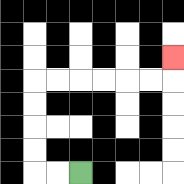{'start': '[3, 7]', 'end': '[7, 2]', 'path_directions': 'L,L,U,U,U,U,R,R,R,R,R,R,U', 'path_coordinates': '[[3, 7], [2, 7], [1, 7], [1, 6], [1, 5], [1, 4], [1, 3], [2, 3], [3, 3], [4, 3], [5, 3], [6, 3], [7, 3], [7, 2]]'}